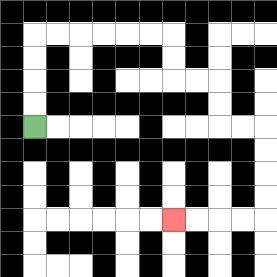{'start': '[1, 5]', 'end': '[7, 9]', 'path_directions': 'U,U,U,U,R,R,R,R,R,R,D,D,R,R,D,D,R,R,D,D,D,D,L,L,L,L', 'path_coordinates': '[[1, 5], [1, 4], [1, 3], [1, 2], [1, 1], [2, 1], [3, 1], [4, 1], [5, 1], [6, 1], [7, 1], [7, 2], [7, 3], [8, 3], [9, 3], [9, 4], [9, 5], [10, 5], [11, 5], [11, 6], [11, 7], [11, 8], [11, 9], [10, 9], [9, 9], [8, 9], [7, 9]]'}